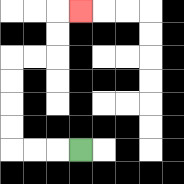{'start': '[3, 6]', 'end': '[3, 0]', 'path_directions': 'L,L,L,U,U,U,U,R,R,U,U,R', 'path_coordinates': '[[3, 6], [2, 6], [1, 6], [0, 6], [0, 5], [0, 4], [0, 3], [0, 2], [1, 2], [2, 2], [2, 1], [2, 0], [3, 0]]'}